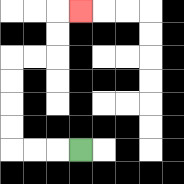{'start': '[3, 6]', 'end': '[3, 0]', 'path_directions': 'L,L,L,U,U,U,U,R,R,U,U,R', 'path_coordinates': '[[3, 6], [2, 6], [1, 6], [0, 6], [0, 5], [0, 4], [0, 3], [0, 2], [1, 2], [2, 2], [2, 1], [2, 0], [3, 0]]'}